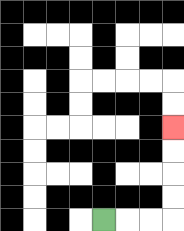{'start': '[4, 9]', 'end': '[7, 5]', 'path_directions': 'R,R,R,U,U,U,U', 'path_coordinates': '[[4, 9], [5, 9], [6, 9], [7, 9], [7, 8], [7, 7], [7, 6], [7, 5]]'}